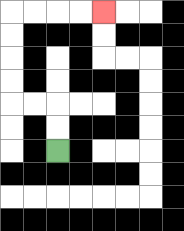{'start': '[2, 6]', 'end': '[4, 0]', 'path_directions': 'U,U,L,L,U,U,U,U,R,R,R,R', 'path_coordinates': '[[2, 6], [2, 5], [2, 4], [1, 4], [0, 4], [0, 3], [0, 2], [0, 1], [0, 0], [1, 0], [2, 0], [3, 0], [4, 0]]'}